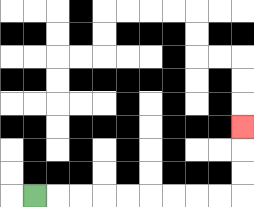{'start': '[1, 8]', 'end': '[10, 5]', 'path_directions': 'R,R,R,R,R,R,R,R,R,U,U,U', 'path_coordinates': '[[1, 8], [2, 8], [3, 8], [4, 8], [5, 8], [6, 8], [7, 8], [8, 8], [9, 8], [10, 8], [10, 7], [10, 6], [10, 5]]'}